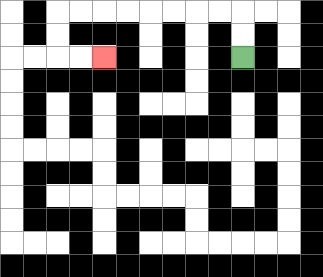{'start': '[10, 2]', 'end': '[4, 2]', 'path_directions': 'U,U,L,L,L,L,L,L,L,L,D,D,R,R', 'path_coordinates': '[[10, 2], [10, 1], [10, 0], [9, 0], [8, 0], [7, 0], [6, 0], [5, 0], [4, 0], [3, 0], [2, 0], [2, 1], [2, 2], [3, 2], [4, 2]]'}